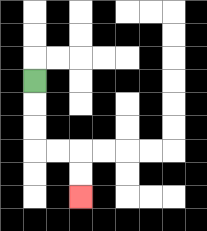{'start': '[1, 3]', 'end': '[3, 8]', 'path_directions': 'D,D,D,R,R,D,D', 'path_coordinates': '[[1, 3], [1, 4], [1, 5], [1, 6], [2, 6], [3, 6], [3, 7], [3, 8]]'}